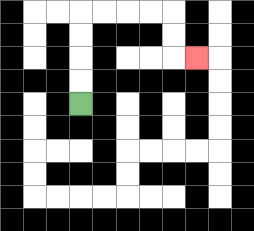{'start': '[3, 4]', 'end': '[8, 2]', 'path_directions': 'U,U,U,U,R,R,R,R,D,D,R', 'path_coordinates': '[[3, 4], [3, 3], [3, 2], [3, 1], [3, 0], [4, 0], [5, 0], [6, 0], [7, 0], [7, 1], [7, 2], [8, 2]]'}